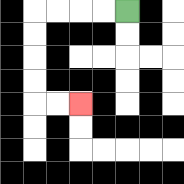{'start': '[5, 0]', 'end': '[3, 4]', 'path_directions': 'L,L,L,L,D,D,D,D,R,R', 'path_coordinates': '[[5, 0], [4, 0], [3, 0], [2, 0], [1, 0], [1, 1], [1, 2], [1, 3], [1, 4], [2, 4], [3, 4]]'}